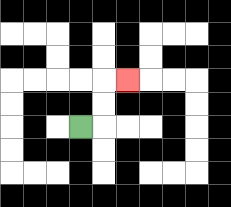{'start': '[3, 5]', 'end': '[5, 3]', 'path_directions': 'R,U,U,R', 'path_coordinates': '[[3, 5], [4, 5], [4, 4], [4, 3], [5, 3]]'}